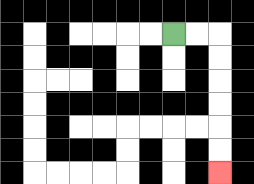{'start': '[7, 1]', 'end': '[9, 7]', 'path_directions': 'R,R,D,D,D,D,D,D', 'path_coordinates': '[[7, 1], [8, 1], [9, 1], [9, 2], [9, 3], [9, 4], [9, 5], [9, 6], [9, 7]]'}